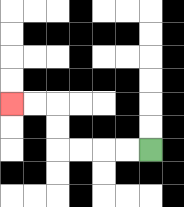{'start': '[6, 6]', 'end': '[0, 4]', 'path_directions': 'L,L,L,L,U,U,L,L', 'path_coordinates': '[[6, 6], [5, 6], [4, 6], [3, 6], [2, 6], [2, 5], [2, 4], [1, 4], [0, 4]]'}